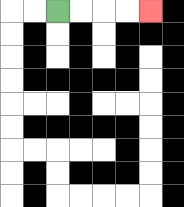{'start': '[2, 0]', 'end': '[6, 0]', 'path_directions': 'R,R,R,R', 'path_coordinates': '[[2, 0], [3, 0], [4, 0], [5, 0], [6, 0]]'}